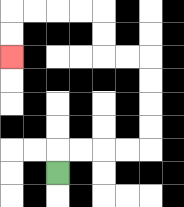{'start': '[2, 7]', 'end': '[0, 2]', 'path_directions': 'U,R,R,R,R,U,U,U,U,L,L,U,U,L,L,L,L,D,D', 'path_coordinates': '[[2, 7], [2, 6], [3, 6], [4, 6], [5, 6], [6, 6], [6, 5], [6, 4], [6, 3], [6, 2], [5, 2], [4, 2], [4, 1], [4, 0], [3, 0], [2, 0], [1, 0], [0, 0], [0, 1], [0, 2]]'}